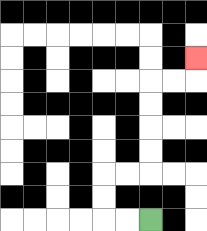{'start': '[6, 9]', 'end': '[8, 2]', 'path_directions': 'L,L,U,U,R,R,U,U,U,U,R,R,U', 'path_coordinates': '[[6, 9], [5, 9], [4, 9], [4, 8], [4, 7], [5, 7], [6, 7], [6, 6], [6, 5], [6, 4], [6, 3], [7, 3], [8, 3], [8, 2]]'}